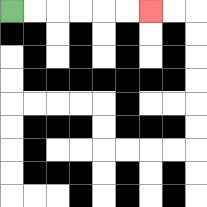{'start': '[0, 0]', 'end': '[6, 0]', 'path_directions': 'R,R,R,R,R,R', 'path_coordinates': '[[0, 0], [1, 0], [2, 0], [3, 0], [4, 0], [5, 0], [6, 0]]'}